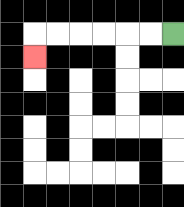{'start': '[7, 1]', 'end': '[1, 2]', 'path_directions': 'L,L,L,L,L,L,D', 'path_coordinates': '[[7, 1], [6, 1], [5, 1], [4, 1], [3, 1], [2, 1], [1, 1], [1, 2]]'}